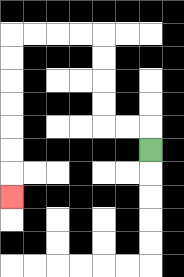{'start': '[6, 6]', 'end': '[0, 8]', 'path_directions': 'U,L,L,U,U,U,U,L,L,L,L,D,D,D,D,D,D,D', 'path_coordinates': '[[6, 6], [6, 5], [5, 5], [4, 5], [4, 4], [4, 3], [4, 2], [4, 1], [3, 1], [2, 1], [1, 1], [0, 1], [0, 2], [0, 3], [0, 4], [0, 5], [0, 6], [0, 7], [0, 8]]'}